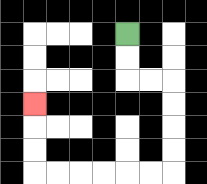{'start': '[5, 1]', 'end': '[1, 4]', 'path_directions': 'D,D,R,R,D,D,D,D,L,L,L,L,L,L,U,U,U', 'path_coordinates': '[[5, 1], [5, 2], [5, 3], [6, 3], [7, 3], [7, 4], [7, 5], [7, 6], [7, 7], [6, 7], [5, 7], [4, 7], [3, 7], [2, 7], [1, 7], [1, 6], [1, 5], [1, 4]]'}